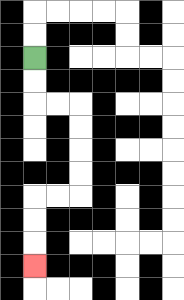{'start': '[1, 2]', 'end': '[1, 11]', 'path_directions': 'D,D,R,R,D,D,D,D,L,L,D,D,D', 'path_coordinates': '[[1, 2], [1, 3], [1, 4], [2, 4], [3, 4], [3, 5], [3, 6], [3, 7], [3, 8], [2, 8], [1, 8], [1, 9], [1, 10], [1, 11]]'}